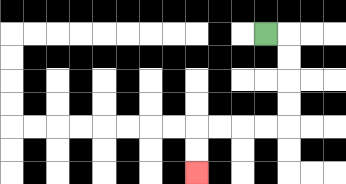{'start': '[11, 1]', 'end': '[8, 7]', 'path_directions': 'R,D,D,D,D,L,L,L,L,D,D', 'path_coordinates': '[[11, 1], [12, 1], [12, 2], [12, 3], [12, 4], [12, 5], [11, 5], [10, 5], [9, 5], [8, 5], [8, 6], [8, 7]]'}